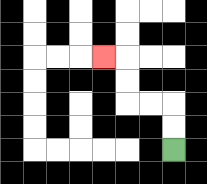{'start': '[7, 6]', 'end': '[4, 2]', 'path_directions': 'U,U,L,L,U,U,L', 'path_coordinates': '[[7, 6], [7, 5], [7, 4], [6, 4], [5, 4], [5, 3], [5, 2], [4, 2]]'}